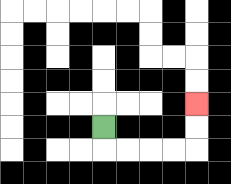{'start': '[4, 5]', 'end': '[8, 4]', 'path_directions': 'D,R,R,R,R,U,U', 'path_coordinates': '[[4, 5], [4, 6], [5, 6], [6, 6], [7, 6], [8, 6], [8, 5], [8, 4]]'}